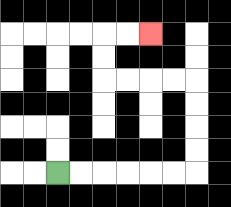{'start': '[2, 7]', 'end': '[6, 1]', 'path_directions': 'R,R,R,R,R,R,U,U,U,U,L,L,L,L,U,U,R,R', 'path_coordinates': '[[2, 7], [3, 7], [4, 7], [5, 7], [6, 7], [7, 7], [8, 7], [8, 6], [8, 5], [8, 4], [8, 3], [7, 3], [6, 3], [5, 3], [4, 3], [4, 2], [4, 1], [5, 1], [6, 1]]'}